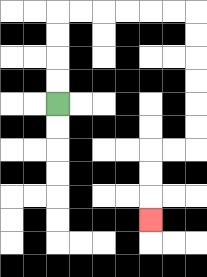{'start': '[2, 4]', 'end': '[6, 9]', 'path_directions': 'U,U,U,U,R,R,R,R,R,R,D,D,D,D,D,D,L,L,D,D,D', 'path_coordinates': '[[2, 4], [2, 3], [2, 2], [2, 1], [2, 0], [3, 0], [4, 0], [5, 0], [6, 0], [7, 0], [8, 0], [8, 1], [8, 2], [8, 3], [8, 4], [8, 5], [8, 6], [7, 6], [6, 6], [6, 7], [6, 8], [6, 9]]'}